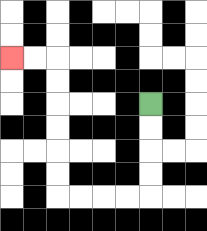{'start': '[6, 4]', 'end': '[0, 2]', 'path_directions': 'D,D,D,D,L,L,L,L,U,U,U,U,U,U,L,L', 'path_coordinates': '[[6, 4], [6, 5], [6, 6], [6, 7], [6, 8], [5, 8], [4, 8], [3, 8], [2, 8], [2, 7], [2, 6], [2, 5], [2, 4], [2, 3], [2, 2], [1, 2], [0, 2]]'}